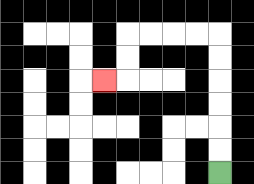{'start': '[9, 7]', 'end': '[4, 3]', 'path_directions': 'U,U,U,U,U,U,L,L,L,L,D,D,L', 'path_coordinates': '[[9, 7], [9, 6], [9, 5], [9, 4], [9, 3], [9, 2], [9, 1], [8, 1], [7, 1], [6, 1], [5, 1], [5, 2], [5, 3], [4, 3]]'}